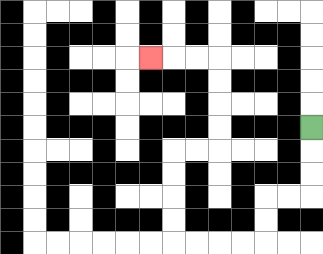{'start': '[13, 5]', 'end': '[6, 2]', 'path_directions': 'D,D,D,L,L,D,D,L,L,L,L,U,U,U,U,R,R,U,U,U,U,L,L,L', 'path_coordinates': '[[13, 5], [13, 6], [13, 7], [13, 8], [12, 8], [11, 8], [11, 9], [11, 10], [10, 10], [9, 10], [8, 10], [7, 10], [7, 9], [7, 8], [7, 7], [7, 6], [8, 6], [9, 6], [9, 5], [9, 4], [9, 3], [9, 2], [8, 2], [7, 2], [6, 2]]'}